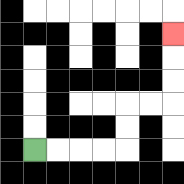{'start': '[1, 6]', 'end': '[7, 1]', 'path_directions': 'R,R,R,R,U,U,R,R,U,U,U', 'path_coordinates': '[[1, 6], [2, 6], [3, 6], [4, 6], [5, 6], [5, 5], [5, 4], [6, 4], [7, 4], [7, 3], [7, 2], [7, 1]]'}